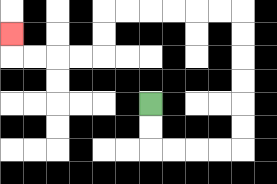{'start': '[6, 4]', 'end': '[0, 1]', 'path_directions': 'D,D,R,R,R,R,U,U,U,U,U,U,L,L,L,L,L,L,D,D,L,L,L,L,U', 'path_coordinates': '[[6, 4], [6, 5], [6, 6], [7, 6], [8, 6], [9, 6], [10, 6], [10, 5], [10, 4], [10, 3], [10, 2], [10, 1], [10, 0], [9, 0], [8, 0], [7, 0], [6, 0], [5, 0], [4, 0], [4, 1], [4, 2], [3, 2], [2, 2], [1, 2], [0, 2], [0, 1]]'}